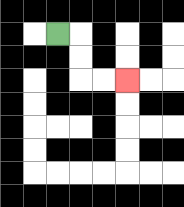{'start': '[2, 1]', 'end': '[5, 3]', 'path_directions': 'R,D,D,R,R', 'path_coordinates': '[[2, 1], [3, 1], [3, 2], [3, 3], [4, 3], [5, 3]]'}